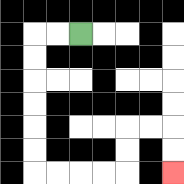{'start': '[3, 1]', 'end': '[7, 7]', 'path_directions': 'L,L,D,D,D,D,D,D,R,R,R,R,U,U,R,R,D,D', 'path_coordinates': '[[3, 1], [2, 1], [1, 1], [1, 2], [1, 3], [1, 4], [1, 5], [1, 6], [1, 7], [2, 7], [3, 7], [4, 7], [5, 7], [5, 6], [5, 5], [6, 5], [7, 5], [7, 6], [7, 7]]'}